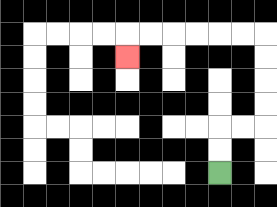{'start': '[9, 7]', 'end': '[5, 2]', 'path_directions': 'U,U,R,R,U,U,U,U,L,L,L,L,L,L,D', 'path_coordinates': '[[9, 7], [9, 6], [9, 5], [10, 5], [11, 5], [11, 4], [11, 3], [11, 2], [11, 1], [10, 1], [9, 1], [8, 1], [7, 1], [6, 1], [5, 1], [5, 2]]'}